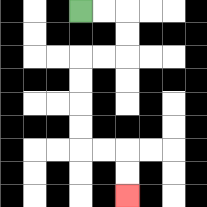{'start': '[3, 0]', 'end': '[5, 8]', 'path_directions': 'R,R,D,D,L,L,D,D,D,D,R,R,D,D', 'path_coordinates': '[[3, 0], [4, 0], [5, 0], [5, 1], [5, 2], [4, 2], [3, 2], [3, 3], [3, 4], [3, 5], [3, 6], [4, 6], [5, 6], [5, 7], [5, 8]]'}